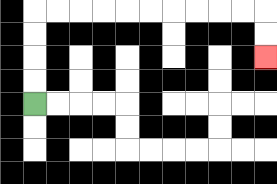{'start': '[1, 4]', 'end': '[11, 2]', 'path_directions': 'U,U,U,U,R,R,R,R,R,R,R,R,R,R,D,D', 'path_coordinates': '[[1, 4], [1, 3], [1, 2], [1, 1], [1, 0], [2, 0], [3, 0], [4, 0], [5, 0], [6, 0], [7, 0], [8, 0], [9, 0], [10, 0], [11, 0], [11, 1], [11, 2]]'}